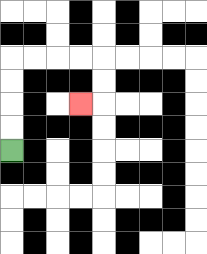{'start': '[0, 6]', 'end': '[3, 4]', 'path_directions': 'U,U,U,U,R,R,R,R,D,D,L', 'path_coordinates': '[[0, 6], [0, 5], [0, 4], [0, 3], [0, 2], [1, 2], [2, 2], [3, 2], [4, 2], [4, 3], [4, 4], [3, 4]]'}